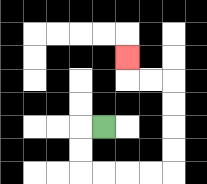{'start': '[4, 5]', 'end': '[5, 2]', 'path_directions': 'L,D,D,R,R,R,R,U,U,U,U,L,L,U', 'path_coordinates': '[[4, 5], [3, 5], [3, 6], [3, 7], [4, 7], [5, 7], [6, 7], [7, 7], [7, 6], [7, 5], [7, 4], [7, 3], [6, 3], [5, 3], [5, 2]]'}